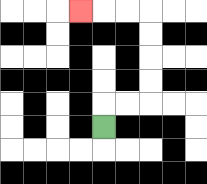{'start': '[4, 5]', 'end': '[3, 0]', 'path_directions': 'U,R,R,U,U,U,U,L,L,L', 'path_coordinates': '[[4, 5], [4, 4], [5, 4], [6, 4], [6, 3], [6, 2], [6, 1], [6, 0], [5, 0], [4, 0], [3, 0]]'}